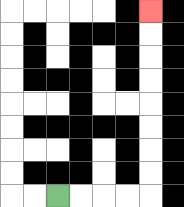{'start': '[2, 8]', 'end': '[6, 0]', 'path_directions': 'R,R,R,R,U,U,U,U,U,U,U,U', 'path_coordinates': '[[2, 8], [3, 8], [4, 8], [5, 8], [6, 8], [6, 7], [6, 6], [6, 5], [6, 4], [6, 3], [6, 2], [6, 1], [6, 0]]'}